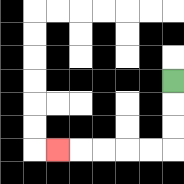{'start': '[7, 3]', 'end': '[2, 6]', 'path_directions': 'D,D,D,L,L,L,L,L', 'path_coordinates': '[[7, 3], [7, 4], [7, 5], [7, 6], [6, 6], [5, 6], [4, 6], [3, 6], [2, 6]]'}